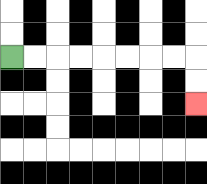{'start': '[0, 2]', 'end': '[8, 4]', 'path_directions': 'R,R,R,R,R,R,R,R,D,D', 'path_coordinates': '[[0, 2], [1, 2], [2, 2], [3, 2], [4, 2], [5, 2], [6, 2], [7, 2], [8, 2], [8, 3], [8, 4]]'}